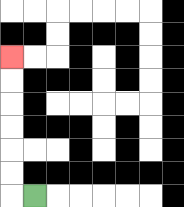{'start': '[1, 8]', 'end': '[0, 2]', 'path_directions': 'L,U,U,U,U,U,U', 'path_coordinates': '[[1, 8], [0, 8], [0, 7], [0, 6], [0, 5], [0, 4], [0, 3], [0, 2]]'}